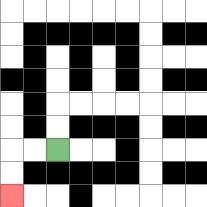{'start': '[2, 6]', 'end': '[0, 8]', 'path_directions': 'L,L,D,D', 'path_coordinates': '[[2, 6], [1, 6], [0, 6], [0, 7], [0, 8]]'}